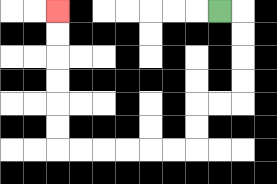{'start': '[9, 0]', 'end': '[2, 0]', 'path_directions': 'R,D,D,D,D,L,L,D,D,L,L,L,L,L,L,U,U,U,U,U,U', 'path_coordinates': '[[9, 0], [10, 0], [10, 1], [10, 2], [10, 3], [10, 4], [9, 4], [8, 4], [8, 5], [8, 6], [7, 6], [6, 6], [5, 6], [4, 6], [3, 6], [2, 6], [2, 5], [2, 4], [2, 3], [2, 2], [2, 1], [2, 0]]'}